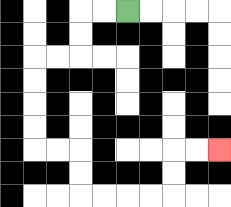{'start': '[5, 0]', 'end': '[9, 6]', 'path_directions': 'L,L,D,D,L,L,D,D,D,D,R,R,D,D,R,R,R,R,U,U,R,R', 'path_coordinates': '[[5, 0], [4, 0], [3, 0], [3, 1], [3, 2], [2, 2], [1, 2], [1, 3], [1, 4], [1, 5], [1, 6], [2, 6], [3, 6], [3, 7], [3, 8], [4, 8], [5, 8], [6, 8], [7, 8], [7, 7], [7, 6], [8, 6], [9, 6]]'}